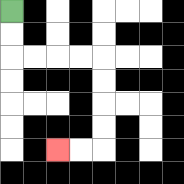{'start': '[0, 0]', 'end': '[2, 6]', 'path_directions': 'D,D,R,R,R,R,D,D,D,D,L,L', 'path_coordinates': '[[0, 0], [0, 1], [0, 2], [1, 2], [2, 2], [3, 2], [4, 2], [4, 3], [4, 4], [4, 5], [4, 6], [3, 6], [2, 6]]'}